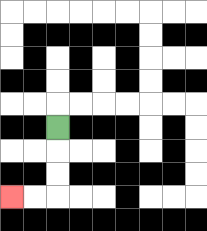{'start': '[2, 5]', 'end': '[0, 8]', 'path_directions': 'D,D,D,L,L', 'path_coordinates': '[[2, 5], [2, 6], [2, 7], [2, 8], [1, 8], [0, 8]]'}